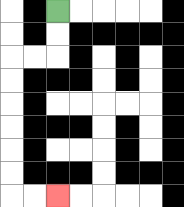{'start': '[2, 0]', 'end': '[2, 8]', 'path_directions': 'D,D,L,L,D,D,D,D,D,D,R,R', 'path_coordinates': '[[2, 0], [2, 1], [2, 2], [1, 2], [0, 2], [0, 3], [0, 4], [0, 5], [0, 6], [0, 7], [0, 8], [1, 8], [2, 8]]'}